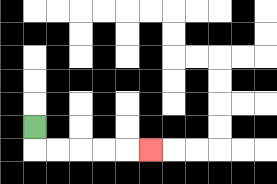{'start': '[1, 5]', 'end': '[6, 6]', 'path_directions': 'D,R,R,R,R,R', 'path_coordinates': '[[1, 5], [1, 6], [2, 6], [3, 6], [4, 6], [5, 6], [6, 6]]'}